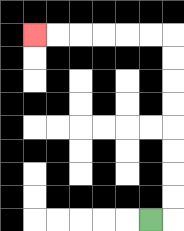{'start': '[6, 9]', 'end': '[1, 1]', 'path_directions': 'R,U,U,U,U,U,U,U,U,L,L,L,L,L,L', 'path_coordinates': '[[6, 9], [7, 9], [7, 8], [7, 7], [7, 6], [7, 5], [7, 4], [7, 3], [7, 2], [7, 1], [6, 1], [5, 1], [4, 1], [3, 1], [2, 1], [1, 1]]'}